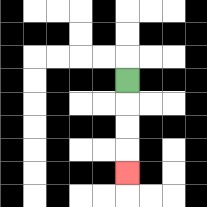{'start': '[5, 3]', 'end': '[5, 7]', 'path_directions': 'D,D,D,D', 'path_coordinates': '[[5, 3], [5, 4], [5, 5], [5, 6], [5, 7]]'}